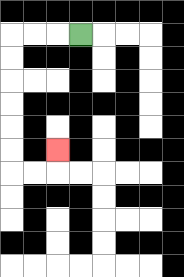{'start': '[3, 1]', 'end': '[2, 6]', 'path_directions': 'L,L,L,D,D,D,D,D,D,R,R,U', 'path_coordinates': '[[3, 1], [2, 1], [1, 1], [0, 1], [0, 2], [0, 3], [0, 4], [0, 5], [0, 6], [0, 7], [1, 7], [2, 7], [2, 6]]'}